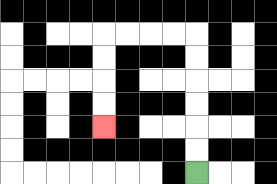{'start': '[8, 7]', 'end': '[4, 5]', 'path_directions': 'U,U,U,U,U,U,L,L,L,L,D,D,D,D', 'path_coordinates': '[[8, 7], [8, 6], [8, 5], [8, 4], [8, 3], [8, 2], [8, 1], [7, 1], [6, 1], [5, 1], [4, 1], [4, 2], [4, 3], [4, 4], [4, 5]]'}